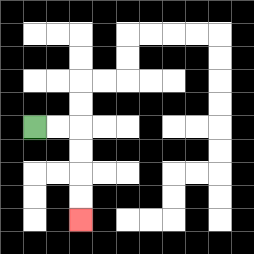{'start': '[1, 5]', 'end': '[3, 9]', 'path_directions': 'R,R,D,D,D,D', 'path_coordinates': '[[1, 5], [2, 5], [3, 5], [3, 6], [3, 7], [3, 8], [3, 9]]'}